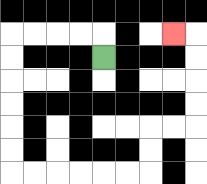{'start': '[4, 2]', 'end': '[7, 1]', 'path_directions': 'U,L,L,L,L,D,D,D,D,D,D,R,R,R,R,R,R,U,U,R,R,U,U,U,U,L', 'path_coordinates': '[[4, 2], [4, 1], [3, 1], [2, 1], [1, 1], [0, 1], [0, 2], [0, 3], [0, 4], [0, 5], [0, 6], [0, 7], [1, 7], [2, 7], [3, 7], [4, 7], [5, 7], [6, 7], [6, 6], [6, 5], [7, 5], [8, 5], [8, 4], [8, 3], [8, 2], [8, 1], [7, 1]]'}